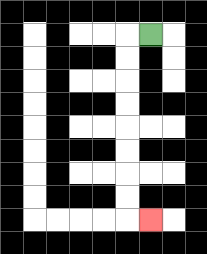{'start': '[6, 1]', 'end': '[6, 9]', 'path_directions': 'L,D,D,D,D,D,D,D,D,R', 'path_coordinates': '[[6, 1], [5, 1], [5, 2], [5, 3], [5, 4], [5, 5], [5, 6], [5, 7], [5, 8], [5, 9], [6, 9]]'}